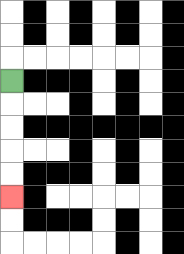{'start': '[0, 3]', 'end': '[0, 8]', 'path_directions': 'D,D,D,D,D', 'path_coordinates': '[[0, 3], [0, 4], [0, 5], [0, 6], [0, 7], [0, 8]]'}